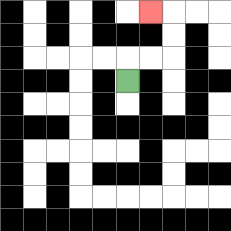{'start': '[5, 3]', 'end': '[6, 0]', 'path_directions': 'U,R,R,U,U,L', 'path_coordinates': '[[5, 3], [5, 2], [6, 2], [7, 2], [7, 1], [7, 0], [6, 0]]'}